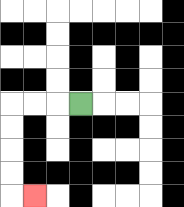{'start': '[3, 4]', 'end': '[1, 8]', 'path_directions': 'L,L,L,D,D,D,D,R', 'path_coordinates': '[[3, 4], [2, 4], [1, 4], [0, 4], [0, 5], [0, 6], [0, 7], [0, 8], [1, 8]]'}